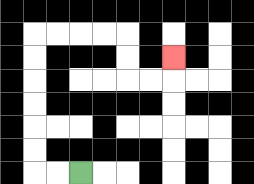{'start': '[3, 7]', 'end': '[7, 2]', 'path_directions': 'L,L,U,U,U,U,U,U,R,R,R,R,D,D,R,R,U', 'path_coordinates': '[[3, 7], [2, 7], [1, 7], [1, 6], [1, 5], [1, 4], [1, 3], [1, 2], [1, 1], [2, 1], [3, 1], [4, 1], [5, 1], [5, 2], [5, 3], [6, 3], [7, 3], [7, 2]]'}